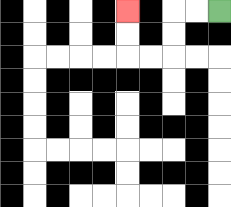{'start': '[9, 0]', 'end': '[5, 0]', 'path_directions': 'L,L,D,D,L,L,U,U', 'path_coordinates': '[[9, 0], [8, 0], [7, 0], [7, 1], [7, 2], [6, 2], [5, 2], [5, 1], [5, 0]]'}